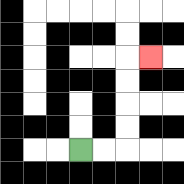{'start': '[3, 6]', 'end': '[6, 2]', 'path_directions': 'R,R,U,U,U,U,R', 'path_coordinates': '[[3, 6], [4, 6], [5, 6], [5, 5], [5, 4], [5, 3], [5, 2], [6, 2]]'}